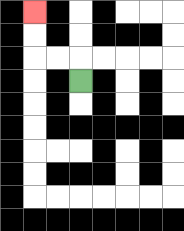{'start': '[3, 3]', 'end': '[1, 0]', 'path_directions': 'U,L,L,U,U', 'path_coordinates': '[[3, 3], [3, 2], [2, 2], [1, 2], [1, 1], [1, 0]]'}